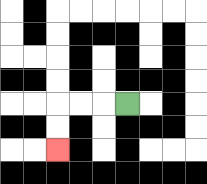{'start': '[5, 4]', 'end': '[2, 6]', 'path_directions': 'L,L,L,D,D', 'path_coordinates': '[[5, 4], [4, 4], [3, 4], [2, 4], [2, 5], [2, 6]]'}